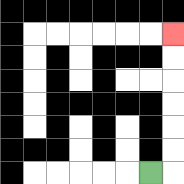{'start': '[6, 7]', 'end': '[7, 1]', 'path_directions': 'R,U,U,U,U,U,U', 'path_coordinates': '[[6, 7], [7, 7], [7, 6], [7, 5], [7, 4], [7, 3], [7, 2], [7, 1]]'}